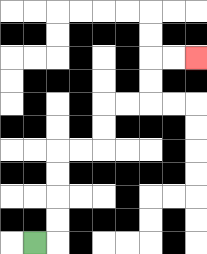{'start': '[1, 10]', 'end': '[8, 2]', 'path_directions': 'R,U,U,U,U,R,R,U,U,R,R,U,U,R,R', 'path_coordinates': '[[1, 10], [2, 10], [2, 9], [2, 8], [2, 7], [2, 6], [3, 6], [4, 6], [4, 5], [4, 4], [5, 4], [6, 4], [6, 3], [6, 2], [7, 2], [8, 2]]'}